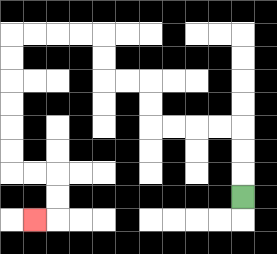{'start': '[10, 8]', 'end': '[1, 9]', 'path_directions': 'U,U,U,L,L,L,L,U,U,L,L,U,U,L,L,L,L,D,D,D,D,D,D,R,R,D,D,L', 'path_coordinates': '[[10, 8], [10, 7], [10, 6], [10, 5], [9, 5], [8, 5], [7, 5], [6, 5], [6, 4], [6, 3], [5, 3], [4, 3], [4, 2], [4, 1], [3, 1], [2, 1], [1, 1], [0, 1], [0, 2], [0, 3], [0, 4], [0, 5], [0, 6], [0, 7], [1, 7], [2, 7], [2, 8], [2, 9], [1, 9]]'}